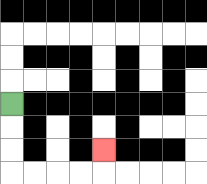{'start': '[0, 4]', 'end': '[4, 6]', 'path_directions': 'D,D,D,R,R,R,R,U', 'path_coordinates': '[[0, 4], [0, 5], [0, 6], [0, 7], [1, 7], [2, 7], [3, 7], [4, 7], [4, 6]]'}